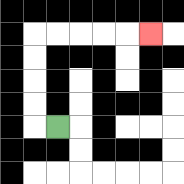{'start': '[2, 5]', 'end': '[6, 1]', 'path_directions': 'L,U,U,U,U,R,R,R,R,R', 'path_coordinates': '[[2, 5], [1, 5], [1, 4], [1, 3], [1, 2], [1, 1], [2, 1], [3, 1], [4, 1], [5, 1], [6, 1]]'}